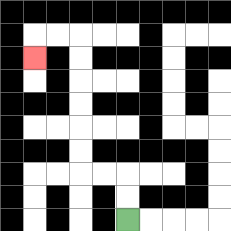{'start': '[5, 9]', 'end': '[1, 2]', 'path_directions': 'U,U,L,L,U,U,U,U,U,U,L,L,D', 'path_coordinates': '[[5, 9], [5, 8], [5, 7], [4, 7], [3, 7], [3, 6], [3, 5], [3, 4], [3, 3], [3, 2], [3, 1], [2, 1], [1, 1], [1, 2]]'}